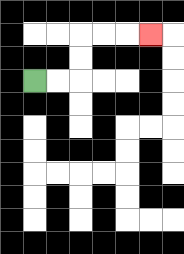{'start': '[1, 3]', 'end': '[6, 1]', 'path_directions': 'R,R,U,U,R,R,R', 'path_coordinates': '[[1, 3], [2, 3], [3, 3], [3, 2], [3, 1], [4, 1], [5, 1], [6, 1]]'}